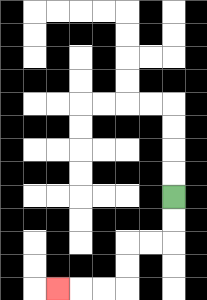{'start': '[7, 8]', 'end': '[2, 12]', 'path_directions': 'D,D,L,L,D,D,L,L,L', 'path_coordinates': '[[7, 8], [7, 9], [7, 10], [6, 10], [5, 10], [5, 11], [5, 12], [4, 12], [3, 12], [2, 12]]'}